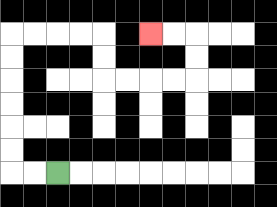{'start': '[2, 7]', 'end': '[6, 1]', 'path_directions': 'L,L,U,U,U,U,U,U,R,R,R,R,D,D,R,R,R,R,U,U,L,L', 'path_coordinates': '[[2, 7], [1, 7], [0, 7], [0, 6], [0, 5], [0, 4], [0, 3], [0, 2], [0, 1], [1, 1], [2, 1], [3, 1], [4, 1], [4, 2], [4, 3], [5, 3], [6, 3], [7, 3], [8, 3], [8, 2], [8, 1], [7, 1], [6, 1]]'}